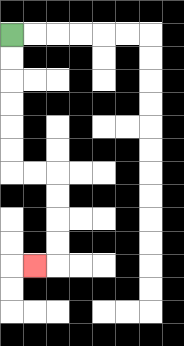{'start': '[0, 1]', 'end': '[1, 11]', 'path_directions': 'D,D,D,D,D,D,R,R,D,D,D,D,L', 'path_coordinates': '[[0, 1], [0, 2], [0, 3], [0, 4], [0, 5], [0, 6], [0, 7], [1, 7], [2, 7], [2, 8], [2, 9], [2, 10], [2, 11], [1, 11]]'}